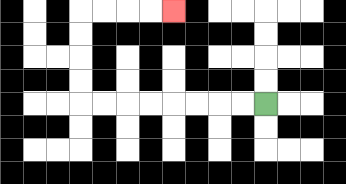{'start': '[11, 4]', 'end': '[7, 0]', 'path_directions': 'L,L,L,L,L,L,L,L,U,U,U,U,R,R,R,R', 'path_coordinates': '[[11, 4], [10, 4], [9, 4], [8, 4], [7, 4], [6, 4], [5, 4], [4, 4], [3, 4], [3, 3], [3, 2], [3, 1], [3, 0], [4, 0], [5, 0], [6, 0], [7, 0]]'}